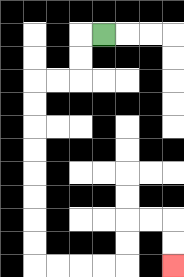{'start': '[4, 1]', 'end': '[7, 11]', 'path_directions': 'L,D,D,L,L,D,D,D,D,D,D,D,D,R,R,R,R,U,U,R,R,D,D', 'path_coordinates': '[[4, 1], [3, 1], [3, 2], [3, 3], [2, 3], [1, 3], [1, 4], [1, 5], [1, 6], [1, 7], [1, 8], [1, 9], [1, 10], [1, 11], [2, 11], [3, 11], [4, 11], [5, 11], [5, 10], [5, 9], [6, 9], [7, 9], [7, 10], [7, 11]]'}